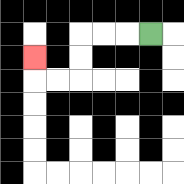{'start': '[6, 1]', 'end': '[1, 2]', 'path_directions': 'L,L,L,D,D,L,L,U', 'path_coordinates': '[[6, 1], [5, 1], [4, 1], [3, 1], [3, 2], [3, 3], [2, 3], [1, 3], [1, 2]]'}